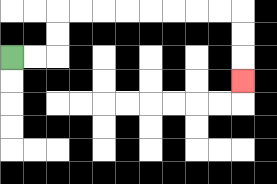{'start': '[0, 2]', 'end': '[10, 3]', 'path_directions': 'R,R,U,U,R,R,R,R,R,R,R,R,D,D,D', 'path_coordinates': '[[0, 2], [1, 2], [2, 2], [2, 1], [2, 0], [3, 0], [4, 0], [5, 0], [6, 0], [7, 0], [8, 0], [9, 0], [10, 0], [10, 1], [10, 2], [10, 3]]'}